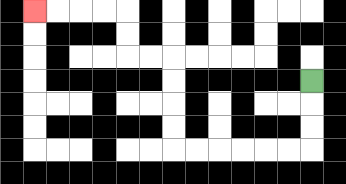{'start': '[13, 3]', 'end': '[1, 0]', 'path_directions': 'D,D,D,L,L,L,L,L,L,U,U,U,U,L,L,U,U,L,L,L,L', 'path_coordinates': '[[13, 3], [13, 4], [13, 5], [13, 6], [12, 6], [11, 6], [10, 6], [9, 6], [8, 6], [7, 6], [7, 5], [7, 4], [7, 3], [7, 2], [6, 2], [5, 2], [5, 1], [5, 0], [4, 0], [3, 0], [2, 0], [1, 0]]'}